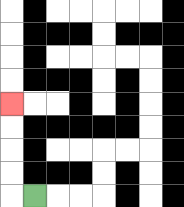{'start': '[1, 8]', 'end': '[0, 4]', 'path_directions': 'L,U,U,U,U', 'path_coordinates': '[[1, 8], [0, 8], [0, 7], [0, 6], [0, 5], [0, 4]]'}